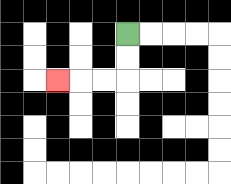{'start': '[5, 1]', 'end': '[2, 3]', 'path_directions': 'D,D,L,L,L', 'path_coordinates': '[[5, 1], [5, 2], [5, 3], [4, 3], [3, 3], [2, 3]]'}